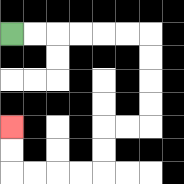{'start': '[0, 1]', 'end': '[0, 5]', 'path_directions': 'R,R,R,R,R,R,D,D,D,D,L,L,D,D,L,L,L,L,U,U', 'path_coordinates': '[[0, 1], [1, 1], [2, 1], [3, 1], [4, 1], [5, 1], [6, 1], [6, 2], [6, 3], [6, 4], [6, 5], [5, 5], [4, 5], [4, 6], [4, 7], [3, 7], [2, 7], [1, 7], [0, 7], [0, 6], [0, 5]]'}